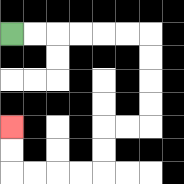{'start': '[0, 1]', 'end': '[0, 5]', 'path_directions': 'R,R,R,R,R,R,D,D,D,D,L,L,D,D,L,L,L,L,U,U', 'path_coordinates': '[[0, 1], [1, 1], [2, 1], [3, 1], [4, 1], [5, 1], [6, 1], [6, 2], [6, 3], [6, 4], [6, 5], [5, 5], [4, 5], [4, 6], [4, 7], [3, 7], [2, 7], [1, 7], [0, 7], [0, 6], [0, 5]]'}